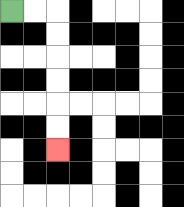{'start': '[0, 0]', 'end': '[2, 6]', 'path_directions': 'R,R,D,D,D,D,D,D', 'path_coordinates': '[[0, 0], [1, 0], [2, 0], [2, 1], [2, 2], [2, 3], [2, 4], [2, 5], [2, 6]]'}